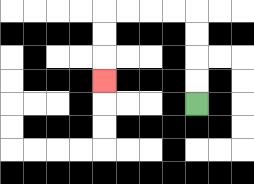{'start': '[8, 4]', 'end': '[4, 3]', 'path_directions': 'U,U,U,U,L,L,L,L,D,D,D', 'path_coordinates': '[[8, 4], [8, 3], [8, 2], [8, 1], [8, 0], [7, 0], [6, 0], [5, 0], [4, 0], [4, 1], [4, 2], [4, 3]]'}